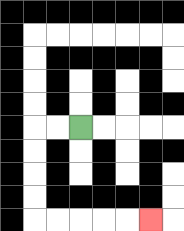{'start': '[3, 5]', 'end': '[6, 9]', 'path_directions': 'L,L,D,D,D,D,R,R,R,R,R', 'path_coordinates': '[[3, 5], [2, 5], [1, 5], [1, 6], [1, 7], [1, 8], [1, 9], [2, 9], [3, 9], [4, 9], [5, 9], [6, 9]]'}